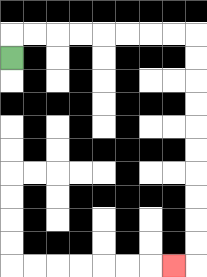{'start': '[0, 2]', 'end': '[7, 11]', 'path_directions': 'U,R,R,R,R,R,R,R,R,D,D,D,D,D,D,D,D,D,D,L', 'path_coordinates': '[[0, 2], [0, 1], [1, 1], [2, 1], [3, 1], [4, 1], [5, 1], [6, 1], [7, 1], [8, 1], [8, 2], [8, 3], [8, 4], [8, 5], [8, 6], [8, 7], [8, 8], [8, 9], [8, 10], [8, 11], [7, 11]]'}